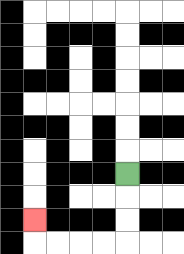{'start': '[5, 7]', 'end': '[1, 9]', 'path_directions': 'D,D,D,L,L,L,L,U', 'path_coordinates': '[[5, 7], [5, 8], [5, 9], [5, 10], [4, 10], [3, 10], [2, 10], [1, 10], [1, 9]]'}